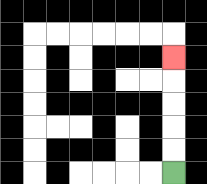{'start': '[7, 7]', 'end': '[7, 2]', 'path_directions': 'U,U,U,U,U', 'path_coordinates': '[[7, 7], [7, 6], [7, 5], [7, 4], [7, 3], [7, 2]]'}